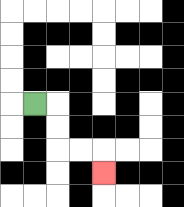{'start': '[1, 4]', 'end': '[4, 7]', 'path_directions': 'R,D,D,R,R,D', 'path_coordinates': '[[1, 4], [2, 4], [2, 5], [2, 6], [3, 6], [4, 6], [4, 7]]'}